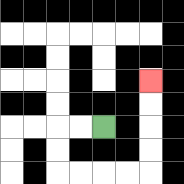{'start': '[4, 5]', 'end': '[6, 3]', 'path_directions': 'L,L,D,D,R,R,R,R,U,U,U,U', 'path_coordinates': '[[4, 5], [3, 5], [2, 5], [2, 6], [2, 7], [3, 7], [4, 7], [5, 7], [6, 7], [6, 6], [6, 5], [6, 4], [6, 3]]'}